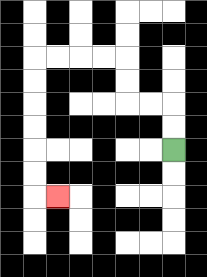{'start': '[7, 6]', 'end': '[2, 8]', 'path_directions': 'U,U,L,L,U,U,L,L,L,L,D,D,D,D,D,D,R', 'path_coordinates': '[[7, 6], [7, 5], [7, 4], [6, 4], [5, 4], [5, 3], [5, 2], [4, 2], [3, 2], [2, 2], [1, 2], [1, 3], [1, 4], [1, 5], [1, 6], [1, 7], [1, 8], [2, 8]]'}